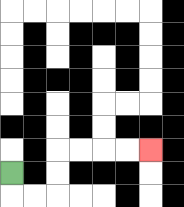{'start': '[0, 7]', 'end': '[6, 6]', 'path_directions': 'D,R,R,U,U,R,R,R,R', 'path_coordinates': '[[0, 7], [0, 8], [1, 8], [2, 8], [2, 7], [2, 6], [3, 6], [4, 6], [5, 6], [6, 6]]'}